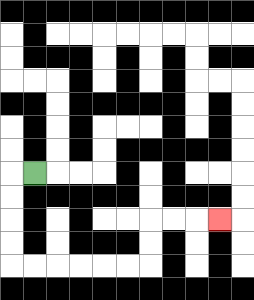{'start': '[1, 7]', 'end': '[9, 9]', 'path_directions': 'L,D,D,D,D,R,R,R,R,R,R,U,U,R,R,R', 'path_coordinates': '[[1, 7], [0, 7], [0, 8], [0, 9], [0, 10], [0, 11], [1, 11], [2, 11], [3, 11], [4, 11], [5, 11], [6, 11], [6, 10], [6, 9], [7, 9], [8, 9], [9, 9]]'}